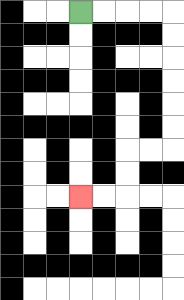{'start': '[3, 0]', 'end': '[3, 8]', 'path_directions': 'R,R,R,R,D,D,D,D,D,D,L,L,D,D,L,L', 'path_coordinates': '[[3, 0], [4, 0], [5, 0], [6, 0], [7, 0], [7, 1], [7, 2], [7, 3], [7, 4], [7, 5], [7, 6], [6, 6], [5, 6], [5, 7], [5, 8], [4, 8], [3, 8]]'}